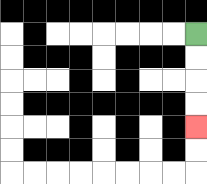{'start': '[8, 1]', 'end': '[8, 5]', 'path_directions': 'D,D,D,D', 'path_coordinates': '[[8, 1], [8, 2], [8, 3], [8, 4], [8, 5]]'}